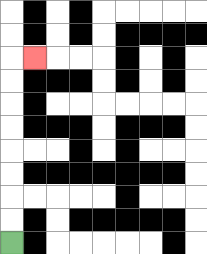{'start': '[0, 10]', 'end': '[1, 2]', 'path_directions': 'U,U,U,U,U,U,U,U,R', 'path_coordinates': '[[0, 10], [0, 9], [0, 8], [0, 7], [0, 6], [0, 5], [0, 4], [0, 3], [0, 2], [1, 2]]'}